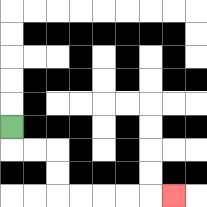{'start': '[0, 5]', 'end': '[7, 8]', 'path_directions': 'D,R,R,D,D,R,R,R,R,R', 'path_coordinates': '[[0, 5], [0, 6], [1, 6], [2, 6], [2, 7], [2, 8], [3, 8], [4, 8], [5, 8], [6, 8], [7, 8]]'}